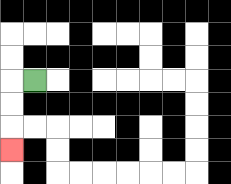{'start': '[1, 3]', 'end': '[0, 6]', 'path_directions': 'L,D,D,D', 'path_coordinates': '[[1, 3], [0, 3], [0, 4], [0, 5], [0, 6]]'}